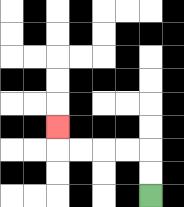{'start': '[6, 8]', 'end': '[2, 5]', 'path_directions': 'U,U,L,L,L,L,U', 'path_coordinates': '[[6, 8], [6, 7], [6, 6], [5, 6], [4, 6], [3, 6], [2, 6], [2, 5]]'}